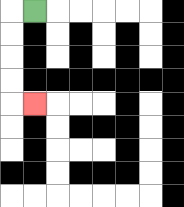{'start': '[1, 0]', 'end': '[1, 4]', 'path_directions': 'L,D,D,D,D,R', 'path_coordinates': '[[1, 0], [0, 0], [0, 1], [0, 2], [0, 3], [0, 4], [1, 4]]'}